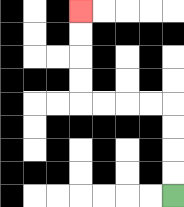{'start': '[7, 8]', 'end': '[3, 0]', 'path_directions': 'U,U,U,U,L,L,L,L,U,U,U,U', 'path_coordinates': '[[7, 8], [7, 7], [7, 6], [7, 5], [7, 4], [6, 4], [5, 4], [4, 4], [3, 4], [3, 3], [3, 2], [3, 1], [3, 0]]'}